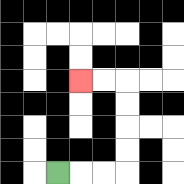{'start': '[2, 7]', 'end': '[3, 3]', 'path_directions': 'R,R,R,U,U,U,U,L,L', 'path_coordinates': '[[2, 7], [3, 7], [4, 7], [5, 7], [5, 6], [5, 5], [5, 4], [5, 3], [4, 3], [3, 3]]'}